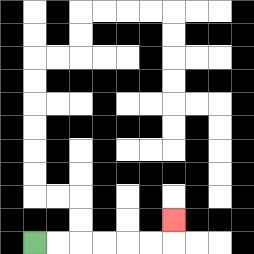{'start': '[1, 10]', 'end': '[7, 9]', 'path_directions': 'R,R,R,R,R,R,U', 'path_coordinates': '[[1, 10], [2, 10], [3, 10], [4, 10], [5, 10], [6, 10], [7, 10], [7, 9]]'}